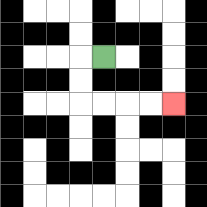{'start': '[4, 2]', 'end': '[7, 4]', 'path_directions': 'L,D,D,R,R,R,R', 'path_coordinates': '[[4, 2], [3, 2], [3, 3], [3, 4], [4, 4], [5, 4], [6, 4], [7, 4]]'}